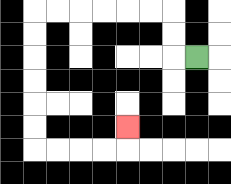{'start': '[8, 2]', 'end': '[5, 5]', 'path_directions': 'L,U,U,L,L,L,L,L,L,D,D,D,D,D,D,R,R,R,R,U', 'path_coordinates': '[[8, 2], [7, 2], [7, 1], [7, 0], [6, 0], [5, 0], [4, 0], [3, 0], [2, 0], [1, 0], [1, 1], [1, 2], [1, 3], [1, 4], [1, 5], [1, 6], [2, 6], [3, 6], [4, 6], [5, 6], [5, 5]]'}